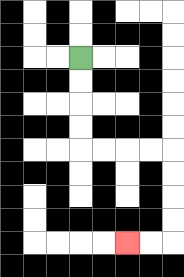{'start': '[3, 2]', 'end': '[5, 10]', 'path_directions': 'D,D,D,D,R,R,R,R,D,D,D,D,L,L', 'path_coordinates': '[[3, 2], [3, 3], [3, 4], [3, 5], [3, 6], [4, 6], [5, 6], [6, 6], [7, 6], [7, 7], [7, 8], [7, 9], [7, 10], [6, 10], [5, 10]]'}